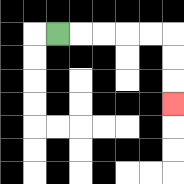{'start': '[2, 1]', 'end': '[7, 4]', 'path_directions': 'R,R,R,R,R,D,D,D', 'path_coordinates': '[[2, 1], [3, 1], [4, 1], [5, 1], [6, 1], [7, 1], [7, 2], [7, 3], [7, 4]]'}